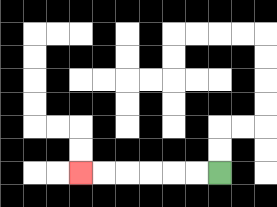{'start': '[9, 7]', 'end': '[3, 7]', 'path_directions': 'L,L,L,L,L,L', 'path_coordinates': '[[9, 7], [8, 7], [7, 7], [6, 7], [5, 7], [4, 7], [3, 7]]'}